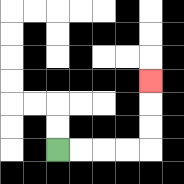{'start': '[2, 6]', 'end': '[6, 3]', 'path_directions': 'R,R,R,R,U,U,U', 'path_coordinates': '[[2, 6], [3, 6], [4, 6], [5, 6], [6, 6], [6, 5], [6, 4], [6, 3]]'}